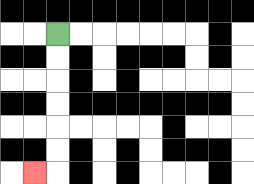{'start': '[2, 1]', 'end': '[1, 7]', 'path_directions': 'D,D,D,D,D,D,L', 'path_coordinates': '[[2, 1], [2, 2], [2, 3], [2, 4], [2, 5], [2, 6], [2, 7], [1, 7]]'}